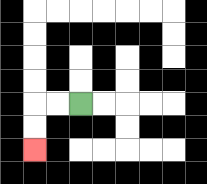{'start': '[3, 4]', 'end': '[1, 6]', 'path_directions': 'L,L,D,D', 'path_coordinates': '[[3, 4], [2, 4], [1, 4], [1, 5], [1, 6]]'}